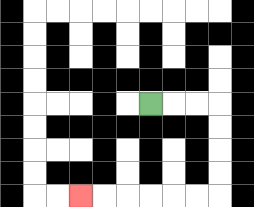{'start': '[6, 4]', 'end': '[3, 8]', 'path_directions': 'R,R,R,D,D,D,D,L,L,L,L,L,L', 'path_coordinates': '[[6, 4], [7, 4], [8, 4], [9, 4], [9, 5], [9, 6], [9, 7], [9, 8], [8, 8], [7, 8], [6, 8], [5, 8], [4, 8], [3, 8]]'}